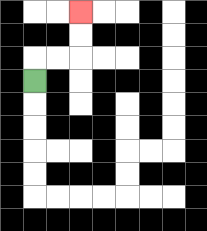{'start': '[1, 3]', 'end': '[3, 0]', 'path_directions': 'U,R,R,U,U', 'path_coordinates': '[[1, 3], [1, 2], [2, 2], [3, 2], [3, 1], [3, 0]]'}